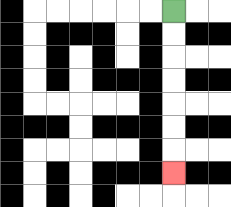{'start': '[7, 0]', 'end': '[7, 7]', 'path_directions': 'D,D,D,D,D,D,D', 'path_coordinates': '[[7, 0], [7, 1], [7, 2], [7, 3], [7, 4], [7, 5], [7, 6], [7, 7]]'}